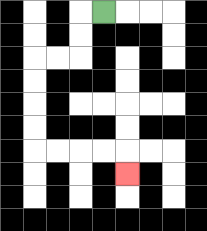{'start': '[4, 0]', 'end': '[5, 7]', 'path_directions': 'L,D,D,L,L,D,D,D,D,R,R,R,R,D', 'path_coordinates': '[[4, 0], [3, 0], [3, 1], [3, 2], [2, 2], [1, 2], [1, 3], [1, 4], [1, 5], [1, 6], [2, 6], [3, 6], [4, 6], [5, 6], [5, 7]]'}